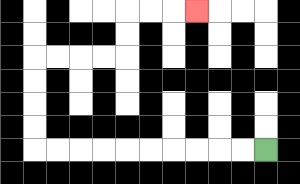{'start': '[11, 6]', 'end': '[8, 0]', 'path_directions': 'L,L,L,L,L,L,L,L,L,L,U,U,U,U,R,R,R,R,U,U,R,R,R', 'path_coordinates': '[[11, 6], [10, 6], [9, 6], [8, 6], [7, 6], [6, 6], [5, 6], [4, 6], [3, 6], [2, 6], [1, 6], [1, 5], [1, 4], [1, 3], [1, 2], [2, 2], [3, 2], [4, 2], [5, 2], [5, 1], [5, 0], [6, 0], [7, 0], [8, 0]]'}